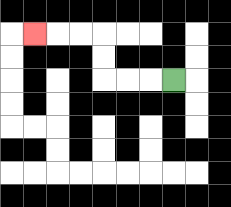{'start': '[7, 3]', 'end': '[1, 1]', 'path_directions': 'L,L,L,U,U,L,L,L', 'path_coordinates': '[[7, 3], [6, 3], [5, 3], [4, 3], [4, 2], [4, 1], [3, 1], [2, 1], [1, 1]]'}